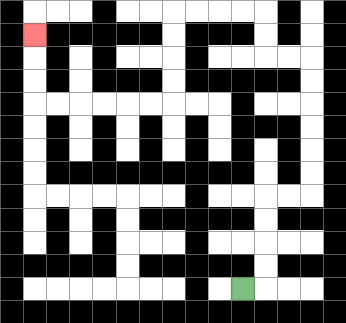{'start': '[10, 12]', 'end': '[1, 1]', 'path_directions': 'R,U,U,U,U,R,R,U,U,U,U,U,U,L,L,U,U,L,L,L,L,D,D,D,D,L,L,L,L,L,L,U,U,U', 'path_coordinates': '[[10, 12], [11, 12], [11, 11], [11, 10], [11, 9], [11, 8], [12, 8], [13, 8], [13, 7], [13, 6], [13, 5], [13, 4], [13, 3], [13, 2], [12, 2], [11, 2], [11, 1], [11, 0], [10, 0], [9, 0], [8, 0], [7, 0], [7, 1], [7, 2], [7, 3], [7, 4], [6, 4], [5, 4], [4, 4], [3, 4], [2, 4], [1, 4], [1, 3], [1, 2], [1, 1]]'}